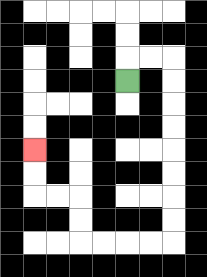{'start': '[5, 3]', 'end': '[1, 6]', 'path_directions': 'U,R,R,D,D,D,D,D,D,D,D,L,L,L,L,U,U,L,L,U,U', 'path_coordinates': '[[5, 3], [5, 2], [6, 2], [7, 2], [7, 3], [7, 4], [7, 5], [7, 6], [7, 7], [7, 8], [7, 9], [7, 10], [6, 10], [5, 10], [4, 10], [3, 10], [3, 9], [3, 8], [2, 8], [1, 8], [1, 7], [1, 6]]'}